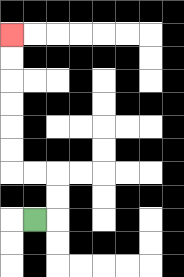{'start': '[1, 9]', 'end': '[0, 1]', 'path_directions': 'R,U,U,L,L,U,U,U,U,U,U', 'path_coordinates': '[[1, 9], [2, 9], [2, 8], [2, 7], [1, 7], [0, 7], [0, 6], [0, 5], [0, 4], [0, 3], [0, 2], [0, 1]]'}